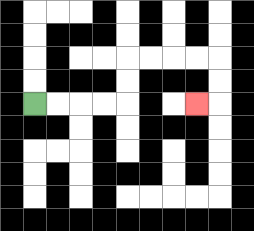{'start': '[1, 4]', 'end': '[8, 4]', 'path_directions': 'R,R,R,R,U,U,R,R,R,R,D,D,L', 'path_coordinates': '[[1, 4], [2, 4], [3, 4], [4, 4], [5, 4], [5, 3], [5, 2], [6, 2], [7, 2], [8, 2], [9, 2], [9, 3], [9, 4], [8, 4]]'}